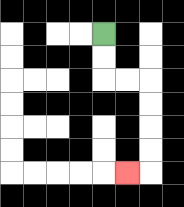{'start': '[4, 1]', 'end': '[5, 7]', 'path_directions': 'D,D,R,R,D,D,D,D,L', 'path_coordinates': '[[4, 1], [4, 2], [4, 3], [5, 3], [6, 3], [6, 4], [6, 5], [6, 6], [6, 7], [5, 7]]'}